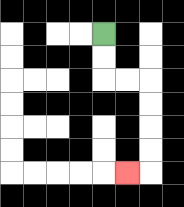{'start': '[4, 1]', 'end': '[5, 7]', 'path_directions': 'D,D,R,R,D,D,D,D,L', 'path_coordinates': '[[4, 1], [4, 2], [4, 3], [5, 3], [6, 3], [6, 4], [6, 5], [6, 6], [6, 7], [5, 7]]'}